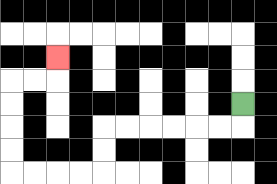{'start': '[10, 4]', 'end': '[2, 2]', 'path_directions': 'D,L,L,L,L,L,L,D,D,L,L,L,L,U,U,U,U,R,R,U', 'path_coordinates': '[[10, 4], [10, 5], [9, 5], [8, 5], [7, 5], [6, 5], [5, 5], [4, 5], [4, 6], [4, 7], [3, 7], [2, 7], [1, 7], [0, 7], [0, 6], [0, 5], [0, 4], [0, 3], [1, 3], [2, 3], [2, 2]]'}